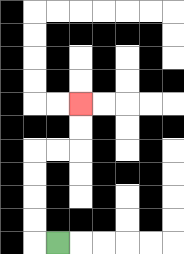{'start': '[2, 10]', 'end': '[3, 4]', 'path_directions': 'L,U,U,U,U,R,R,U,U', 'path_coordinates': '[[2, 10], [1, 10], [1, 9], [1, 8], [1, 7], [1, 6], [2, 6], [3, 6], [3, 5], [3, 4]]'}